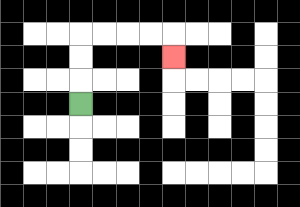{'start': '[3, 4]', 'end': '[7, 2]', 'path_directions': 'U,U,U,R,R,R,R,D', 'path_coordinates': '[[3, 4], [3, 3], [3, 2], [3, 1], [4, 1], [5, 1], [6, 1], [7, 1], [7, 2]]'}